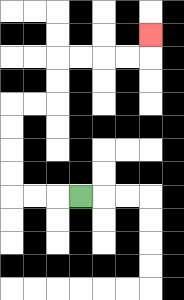{'start': '[3, 8]', 'end': '[6, 1]', 'path_directions': 'L,L,L,U,U,U,U,R,R,U,U,R,R,R,R,U', 'path_coordinates': '[[3, 8], [2, 8], [1, 8], [0, 8], [0, 7], [0, 6], [0, 5], [0, 4], [1, 4], [2, 4], [2, 3], [2, 2], [3, 2], [4, 2], [5, 2], [6, 2], [6, 1]]'}